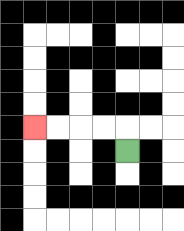{'start': '[5, 6]', 'end': '[1, 5]', 'path_directions': 'U,L,L,L,L', 'path_coordinates': '[[5, 6], [5, 5], [4, 5], [3, 5], [2, 5], [1, 5]]'}